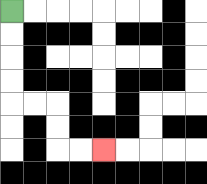{'start': '[0, 0]', 'end': '[4, 6]', 'path_directions': 'D,D,D,D,R,R,D,D,R,R', 'path_coordinates': '[[0, 0], [0, 1], [0, 2], [0, 3], [0, 4], [1, 4], [2, 4], [2, 5], [2, 6], [3, 6], [4, 6]]'}